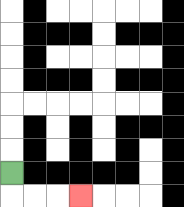{'start': '[0, 7]', 'end': '[3, 8]', 'path_directions': 'D,R,R,R', 'path_coordinates': '[[0, 7], [0, 8], [1, 8], [2, 8], [3, 8]]'}